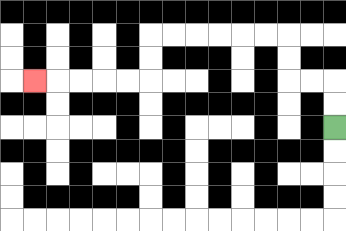{'start': '[14, 5]', 'end': '[1, 3]', 'path_directions': 'U,U,L,L,U,U,L,L,L,L,L,L,D,D,L,L,L,L,L', 'path_coordinates': '[[14, 5], [14, 4], [14, 3], [13, 3], [12, 3], [12, 2], [12, 1], [11, 1], [10, 1], [9, 1], [8, 1], [7, 1], [6, 1], [6, 2], [6, 3], [5, 3], [4, 3], [3, 3], [2, 3], [1, 3]]'}